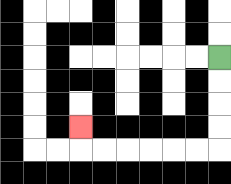{'start': '[9, 2]', 'end': '[3, 5]', 'path_directions': 'D,D,D,D,L,L,L,L,L,L,U', 'path_coordinates': '[[9, 2], [9, 3], [9, 4], [9, 5], [9, 6], [8, 6], [7, 6], [6, 6], [5, 6], [4, 6], [3, 6], [3, 5]]'}